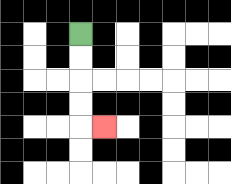{'start': '[3, 1]', 'end': '[4, 5]', 'path_directions': 'D,D,D,D,R', 'path_coordinates': '[[3, 1], [3, 2], [3, 3], [3, 4], [3, 5], [4, 5]]'}